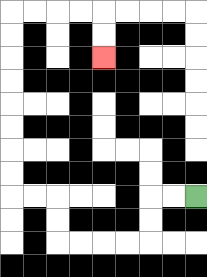{'start': '[8, 8]', 'end': '[4, 2]', 'path_directions': 'L,L,D,D,L,L,L,L,U,U,L,L,U,U,U,U,U,U,U,U,R,R,R,R,D,D', 'path_coordinates': '[[8, 8], [7, 8], [6, 8], [6, 9], [6, 10], [5, 10], [4, 10], [3, 10], [2, 10], [2, 9], [2, 8], [1, 8], [0, 8], [0, 7], [0, 6], [0, 5], [0, 4], [0, 3], [0, 2], [0, 1], [0, 0], [1, 0], [2, 0], [3, 0], [4, 0], [4, 1], [4, 2]]'}